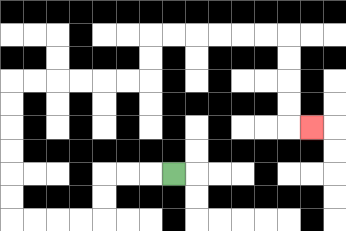{'start': '[7, 7]', 'end': '[13, 5]', 'path_directions': 'L,L,L,D,D,L,L,L,L,U,U,U,U,U,U,R,R,R,R,R,R,U,U,R,R,R,R,R,R,D,D,D,D,R', 'path_coordinates': '[[7, 7], [6, 7], [5, 7], [4, 7], [4, 8], [4, 9], [3, 9], [2, 9], [1, 9], [0, 9], [0, 8], [0, 7], [0, 6], [0, 5], [0, 4], [0, 3], [1, 3], [2, 3], [3, 3], [4, 3], [5, 3], [6, 3], [6, 2], [6, 1], [7, 1], [8, 1], [9, 1], [10, 1], [11, 1], [12, 1], [12, 2], [12, 3], [12, 4], [12, 5], [13, 5]]'}